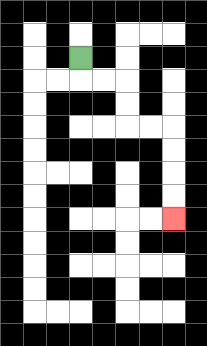{'start': '[3, 2]', 'end': '[7, 9]', 'path_directions': 'D,R,R,D,D,R,R,D,D,D,D', 'path_coordinates': '[[3, 2], [3, 3], [4, 3], [5, 3], [5, 4], [5, 5], [6, 5], [7, 5], [7, 6], [7, 7], [7, 8], [7, 9]]'}